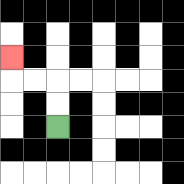{'start': '[2, 5]', 'end': '[0, 2]', 'path_directions': 'U,U,L,L,U', 'path_coordinates': '[[2, 5], [2, 4], [2, 3], [1, 3], [0, 3], [0, 2]]'}